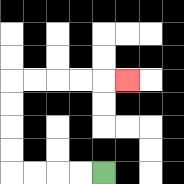{'start': '[4, 7]', 'end': '[5, 3]', 'path_directions': 'L,L,L,L,U,U,U,U,R,R,R,R,R', 'path_coordinates': '[[4, 7], [3, 7], [2, 7], [1, 7], [0, 7], [0, 6], [0, 5], [0, 4], [0, 3], [1, 3], [2, 3], [3, 3], [4, 3], [5, 3]]'}